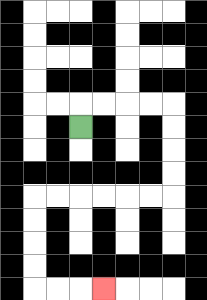{'start': '[3, 5]', 'end': '[4, 12]', 'path_directions': 'U,R,R,R,R,D,D,D,D,L,L,L,L,L,L,D,D,D,D,R,R,R', 'path_coordinates': '[[3, 5], [3, 4], [4, 4], [5, 4], [6, 4], [7, 4], [7, 5], [7, 6], [7, 7], [7, 8], [6, 8], [5, 8], [4, 8], [3, 8], [2, 8], [1, 8], [1, 9], [1, 10], [1, 11], [1, 12], [2, 12], [3, 12], [4, 12]]'}